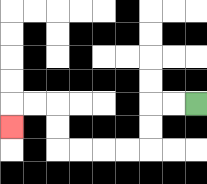{'start': '[8, 4]', 'end': '[0, 5]', 'path_directions': 'L,L,D,D,L,L,L,L,U,U,L,L,D', 'path_coordinates': '[[8, 4], [7, 4], [6, 4], [6, 5], [6, 6], [5, 6], [4, 6], [3, 6], [2, 6], [2, 5], [2, 4], [1, 4], [0, 4], [0, 5]]'}